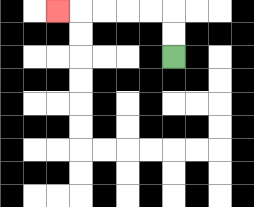{'start': '[7, 2]', 'end': '[2, 0]', 'path_directions': 'U,U,L,L,L,L,L', 'path_coordinates': '[[7, 2], [7, 1], [7, 0], [6, 0], [5, 0], [4, 0], [3, 0], [2, 0]]'}